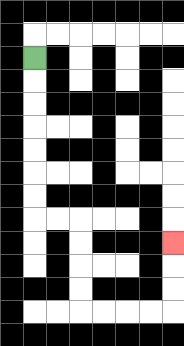{'start': '[1, 2]', 'end': '[7, 10]', 'path_directions': 'D,D,D,D,D,D,D,R,R,D,D,D,D,R,R,R,R,U,U,U', 'path_coordinates': '[[1, 2], [1, 3], [1, 4], [1, 5], [1, 6], [1, 7], [1, 8], [1, 9], [2, 9], [3, 9], [3, 10], [3, 11], [3, 12], [3, 13], [4, 13], [5, 13], [6, 13], [7, 13], [7, 12], [7, 11], [7, 10]]'}